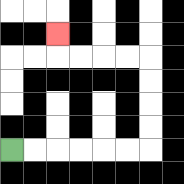{'start': '[0, 6]', 'end': '[2, 1]', 'path_directions': 'R,R,R,R,R,R,U,U,U,U,L,L,L,L,U', 'path_coordinates': '[[0, 6], [1, 6], [2, 6], [3, 6], [4, 6], [5, 6], [6, 6], [6, 5], [6, 4], [6, 3], [6, 2], [5, 2], [4, 2], [3, 2], [2, 2], [2, 1]]'}